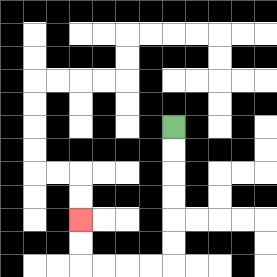{'start': '[7, 5]', 'end': '[3, 9]', 'path_directions': 'D,D,D,D,D,D,L,L,L,L,U,U', 'path_coordinates': '[[7, 5], [7, 6], [7, 7], [7, 8], [7, 9], [7, 10], [7, 11], [6, 11], [5, 11], [4, 11], [3, 11], [3, 10], [3, 9]]'}